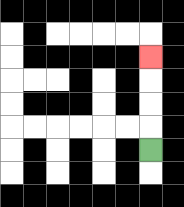{'start': '[6, 6]', 'end': '[6, 2]', 'path_directions': 'U,U,U,U', 'path_coordinates': '[[6, 6], [6, 5], [6, 4], [6, 3], [6, 2]]'}